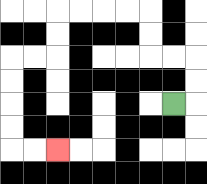{'start': '[7, 4]', 'end': '[2, 6]', 'path_directions': 'R,U,U,L,L,U,U,L,L,L,L,D,D,L,L,D,D,D,D,R,R', 'path_coordinates': '[[7, 4], [8, 4], [8, 3], [8, 2], [7, 2], [6, 2], [6, 1], [6, 0], [5, 0], [4, 0], [3, 0], [2, 0], [2, 1], [2, 2], [1, 2], [0, 2], [0, 3], [0, 4], [0, 5], [0, 6], [1, 6], [2, 6]]'}